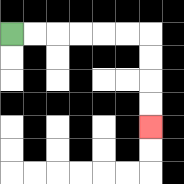{'start': '[0, 1]', 'end': '[6, 5]', 'path_directions': 'R,R,R,R,R,R,D,D,D,D', 'path_coordinates': '[[0, 1], [1, 1], [2, 1], [3, 1], [4, 1], [5, 1], [6, 1], [6, 2], [6, 3], [6, 4], [6, 5]]'}